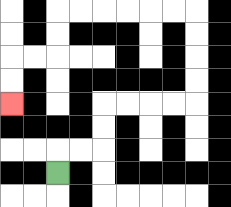{'start': '[2, 7]', 'end': '[0, 4]', 'path_directions': 'U,R,R,U,U,R,R,R,R,U,U,U,U,L,L,L,L,L,L,D,D,L,L,D,D', 'path_coordinates': '[[2, 7], [2, 6], [3, 6], [4, 6], [4, 5], [4, 4], [5, 4], [6, 4], [7, 4], [8, 4], [8, 3], [8, 2], [8, 1], [8, 0], [7, 0], [6, 0], [5, 0], [4, 0], [3, 0], [2, 0], [2, 1], [2, 2], [1, 2], [0, 2], [0, 3], [0, 4]]'}